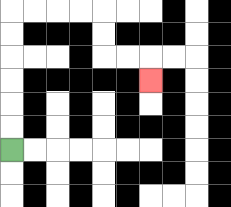{'start': '[0, 6]', 'end': '[6, 3]', 'path_directions': 'U,U,U,U,U,U,R,R,R,R,D,D,R,R,D', 'path_coordinates': '[[0, 6], [0, 5], [0, 4], [0, 3], [0, 2], [0, 1], [0, 0], [1, 0], [2, 0], [3, 0], [4, 0], [4, 1], [4, 2], [5, 2], [6, 2], [6, 3]]'}